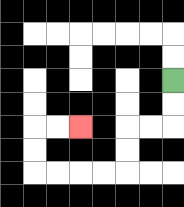{'start': '[7, 3]', 'end': '[3, 5]', 'path_directions': 'D,D,L,L,D,D,L,L,L,L,U,U,R,R', 'path_coordinates': '[[7, 3], [7, 4], [7, 5], [6, 5], [5, 5], [5, 6], [5, 7], [4, 7], [3, 7], [2, 7], [1, 7], [1, 6], [1, 5], [2, 5], [3, 5]]'}